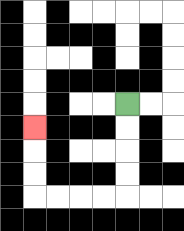{'start': '[5, 4]', 'end': '[1, 5]', 'path_directions': 'D,D,D,D,L,L,L,L,U,U,U', 'path_coordinates': '[[5, 4], [5, 5], [5, 6], [5, 7], [5, 8], [4, 8], [3, 8], [2, 8], [1, 8], [1, 7], [1, 6], [1, 5]]'}